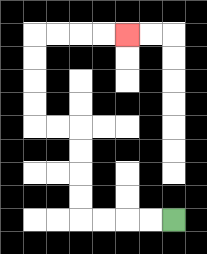{'start': '[7, 9]', 'end': '[5, 1]', 'path_directions': 'L,L,L,L,U,U,U,U,L,L,U,U,U,U,R,R,R,R', 'path_coordinates': '[[7, 9], [6, 9], [5, 9], [4, 9], [3, 9], [3, 8], [3, 7], [3, 6], [3, 5], [2, 5], [1, 5], [1, 4], [1, 3], [1, 2], [1, 1], [2, 1], [3, 1], [4, 1], [5, 1]]'}